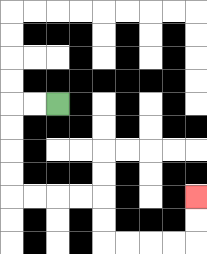{'start': '[2, 4]', 'end': '[8, 8]', 'path_directions': 'L,L,D,D,D,D,R,R,R,R,D,D,R,R,R,R,U,U', 'path_coordinates': '[[2, 4], [1, 4], [0, 4], [0, 5], [0, 6], [0, 7], [0, 8], [1, 8], [2, 8], [3, 8], [4, 8], [4, 9], [4, 10], [5, 10], [6, 10], [7, 10], [8, 10], [8, 9], [8, 8]]'}